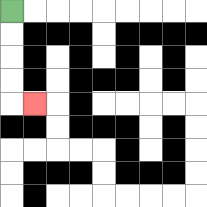{'start': '[0, 0]', 'end': '[1, 4]', 'path_directions': 'D,D,D,D,R', 'path_coordinates': '[[0, 0], [0, 1], [0, 2], [0, 3], [0, 4], [1, 4]]'}